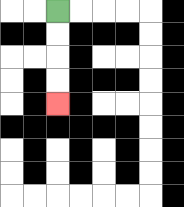{'start': '[2, 0]', 'end': '[2, 4]', 'path_directions': 'D,D,D,D', 'path_coordinates': '[[2, 0], [2, 1], [2, 2], [2, 3], [2, 4]]'}